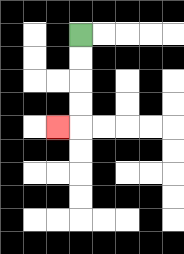{'start': '[3, 1]', 'end': '[2, 5]', 'path_directions': 'D,D,D,D,L', 'path_coordinates': '[[3, 1], [3, 2], [3, 3], [3, 4], [3, 5], [2, 5]]'}